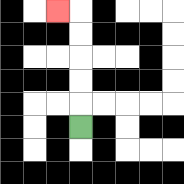{'start': '[3, 5]', 'end': '[2, 0]', 'path_directions': 'U,U,U,U,U,L', 'path_coordinates': '[[3, 5], [3, 4], [3, 3], [3, 2], [3, 1], [3, 0], [2, 0]]'}